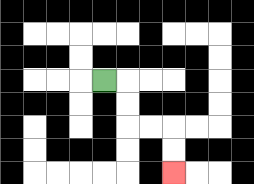{'start': '[4, 3]', 'end': '[7, 7]', 'path_directions': 'R,D,D,R,R,D,D', 'path_coordinates': '[[4, 3], [5, 3], [5, 4], [5, 5], [6, 5], [7, 5], [7, 6], [7, 7]]'}